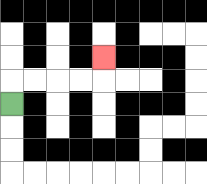{'start': '[0, 4]', 'end': '[4, 2]', 'path_directions': 'U,R,R,R,R,U', 'path_coordinates': '[[0, 4], [0, 3], [1, 3], [2, 3], [3, 3], [4, 3], [4, 2]]'}